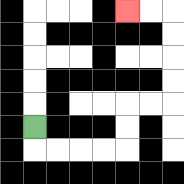{'start': '[1, 5]', 'end': '[5, 0]', 'path_directions': 'D,R,R,R,R,U,U,R,R,U,U,U,U,L,L', 'path_coordinates': '[[1, 5], [1, 6], [2, 6], [3, 6], [4, 6], [5, 6], [5, 5], [5, 4], [6, 4], [7, 4], [7, 3], [7, 2], [7, 1], [7, 0], [6, 0], [5, 0]]'}